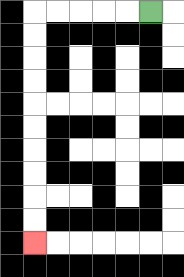{'start': '[6, 0]', 'end': '[1, 10]', 'path_directions': 'L,L,L,L,L,D,D,D,D,D,D,D,D,D,D', 'path_coordinates': '[[6, 0], [5, 0], [4, 0], [3, 0], [2, 0], [1, 0], [1, 1], [1, 2], [1, 3], [1, 4], [1, 5], [1, 6], [1, 7], [1, 8], [1, 9], [1, 10]]'}